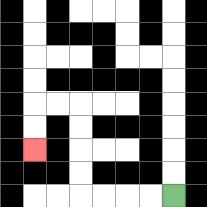{'start': '[7, 8]', 'end': '[1, 6]', 'path_directions': 'L,L,L,L,U,U,U,U,L,L,D,D', 'path_coordinates': '[[7, 8], [6, 8], [5, 8], [4, 8], [3, 8], [3, 7], [3, 6], [3, 5], [3, 4], [2, 4], [1, 4], [1, 5], [1, 6]]'}